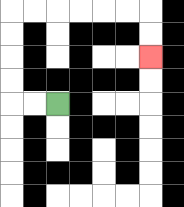{'start': '[2, 4]', 'end': '[6, 2]', 'path_directions': 'L,L,U,U,U,U,R,R,R,R,R,R,D,D', 'path_coordinates': '[[2, 4], [1, 4], [0, 4], [0, 3], [0, 2], [0, 1], [0, 0], [1, 0], [2, 0], [3, 0], [4, 0], [5, 0], [6, 0], [6, 1], [6, 2]]'}